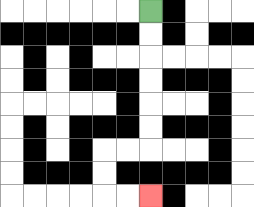{'start': '[6, 0]', 'end': '[6, 8]', 'path_directions': 'D,D,D,D,D,D,L,L,D,D,R,R', 'path_coordinates': '[[6, 0], [6, 1], [6, 2], [6, 3], [6, 4], [6, 5], [6, 6], [5, 6], [4, 6], [4, 7], [4, 8], [5, 8], [6, 8]]'}